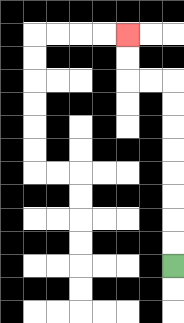{'start': '[7, 11]', 'end': '[5, 1]', 'path_directions': 'U,U,U,U,U,U,U,U,L,L,U,U', 'path_coordinates': '[[7, 11], [7, 10], [7, 9], [7, 8], [7, 7], [7, 6], [7, 5], [7, 4], [7, 3], [6, 3], [5, 3], [5, 2], [5, 1]]'}